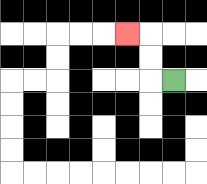{'start': '[7, 3]', 'end': '[5, 1]', 'path_directions': 'L,U,U,L', 'path_coordinates': '[[7, 3], [6, 3], [6, 2], [6, 1], [5, 1]]'}